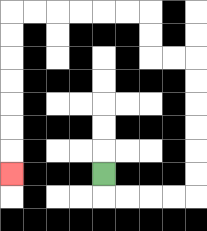{'start': '[4, 7]', 'end': '[0, 7]', 'path_directions': 'D,R,R,R,R,U,U,U,U,U,U,L,L,U,U,L,L,L,L,L,L,D,D,D,D,D,D,D', 'path_coordinates': '[[4, 7], [4, 8], [5, 8], [6, 8], [7, 8], [8, 8], [8, 7], [8, 6], [8, 5], [8, 4], [8, 3], [8, 2], [7, 2], [6, 2], [6, 1], [6, 0], [5, 0], [4, 0], [3, 0], [2, 0], [1, 0], [0, 0], [0, 1], [0, 2], [0, 3], [0, 4], [0, 5], [0, 6], [0, 7]]'}